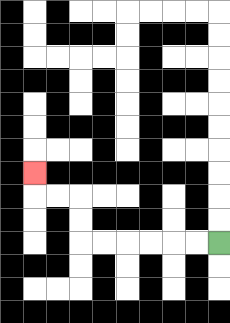{'start': '[9, 10]', 'end': '[1, 7]', 'path_directions': 'L,L,L,L,L,L,U,U,L,L,U', 'path_coordinates': '[[9, 10], [8, 10], [7, 10], [6, 10], [5, 10], [4, 10], [3, 10], [3, 9], [3, 8], [2, 8], [1, 8], [1, 7]]'}